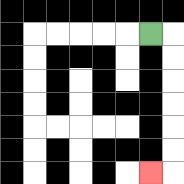{'start': '[6, 1]', 'end': '[6, 7]', 'path_directions': 'R,D,D,D,D,D,D,L', 'path_coordinates': '[[6, 1], [7, 1], [7, 2], [7, 3], [7, 4], [7, 5], [7, 6], [7, 7], [6, 7]]'}